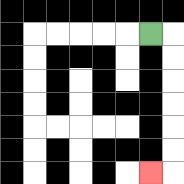{'start': '[6, 1]', 'end': '[6, 7]', 'path_directions': 'R,D,D,D,D,D,D,L', 'path_coordinates': '[[6, 1], [7, 1], [7, 2], [7, 3], [7, 4], [7, 5], [7, 6], [7, 7], [6, 7]]'}